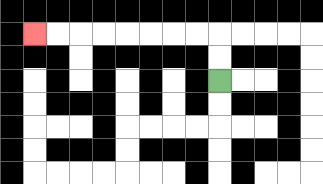{'start': '[9, 3]', 'end': '[1, 1]', 'path_directions': 'U,U,L,L,L,L,L,L,L,L', 'path_coordinates': '[[9, 3], [9, 2], [9, 1], [8, 1], [7, 1], [6, 1], [5, 1], [4, 1], [3, 1], [2, 1], [1, 1]]'}